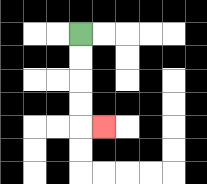{'start': '[3, 1]', 'end': '[4, 5]', 'path_directions': 'D,D,D,D,R', 'path_coordinates': '[[3, 1], [3, 2], [3, 3], [3, 4], [3, 5], [4, 5]]'}